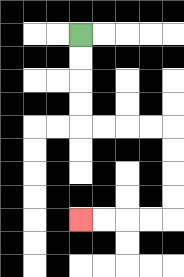{'start': '[3, 1]', 'end': '[3, 9]', 'path_directions': 'D,D,D,D,R,R,R,R,D,D,D,D,L,L,L,L', 'path_coordinates': '[[3, 1], [3, 2], [3, 3], [3, 4], [3, 5], [4, 5], [5, 5], [6, 5], [7, 5], [7, 6], [7, 7], [7, 8], [7, 9], [6, 9], [5, 9], [4, 9], [3, 9]]'}